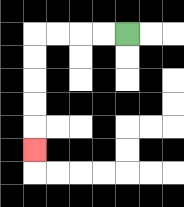{'start': '[5, 1]', 'end': '[1, 6]', 'path_directions': 'L,L,L,L,D,D,D,D,D', 'path_coordinates': '[[5, 1], [4, 1], [3, 1], [2, 1], [1, 1], [1, 2], [1, 3], [1, 4], [1, 5], [1, 6]]'}